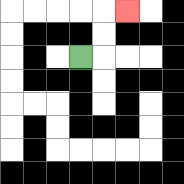{'start': '[3, 2]', 'end': '[5, 0]', 'path_directions': 'R,U,U,R', 'path_coordinates': '[[3, 2], [4, 2], [4, 1], [4, 0], [5, 0]]'}